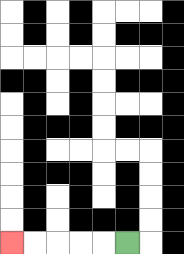{'start': '[5, 10]', 'end': '[0, 10]', 'path_directions': 'L,L,L,L,L', 'path_coordinates': '[[5, 10], [4, 10], [3, 10], [2, 10], [1, 10], [0, 10]]'}